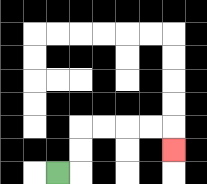{'start': '[2, 7]', 'end': '[7, 6]', 'path_directions': 'R,U,U,R,R,R,R,D', 'path_coordinates': '[[2, 7], [3, 7], [3, 6], [3, 5], [4, 5], [5, 5], [6, 5], [7, 5], [7, 6]]'}